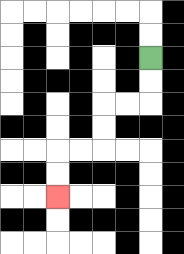{'start': '[6, 2]', 'end': '[2, 8]', 'path_directions': 'D,D,L,L,D,D,L,L,D,D', 'path_coordinates': '[[6, 2], [6, 3], [6, 4], [5, 4], [4, 4], [4, 5], [4, 6], [3, 6], [2, 6], [2, 7], [2, 8]]'}